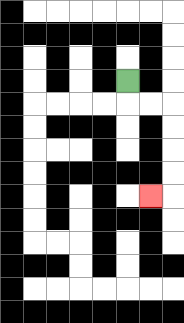{'start': '[5, 3]', 'end': '[6, 8]', 'path_directions': 'D,R,R,D,D,D,D,L', 'path_coordinates': '[[5, 3], [5, 4], [6, 4], [7, 4], [7, 5], [7, 6], [7, 7], [7, 8], [6, 8]]'}